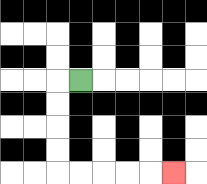{'start': '[3, 3]', 'end': '[7, 7]', 'path_directions': 'L,D,D,D,D,R,R,R,R,R', 'path_coordinates': '[[3, 3], [2, 3], [2, 4], [2, 5], [2, 6], [2, 7], [3, 7], [4, 7], [5, 7], [6, 7], [7, 7]]'}